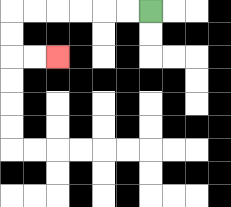{'start': '[6, 0]', 'end': '[2, 2]', 'path_directions': 'L,L,L,L,L,L,D,D,R,R', 'path_coordinates': '[[6, 0], [5, 0], [4, 0], [3, 0], [2, 0], [1, 0], [0, 0], [0, 1], [0, 2], [1, 2], [2, 2]]'}